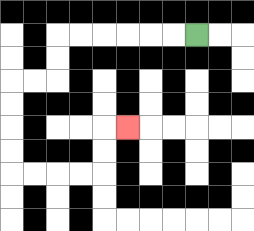{'start': '[8, 1]', 'end': '[5, 5]', 'path_directions': 'L,L,L,L,L,L,D,D,L,L,D,D,D,D,R,R,R,R,U,U,R', 'path_coordinates': '[[8, 1], [7, 1], [6, 1], [5, 1], [4, 1], [3, 1], [2, 1], [2, 2], [2, 3], [1, 3], [0, 3], [0, 4], [0, 5], [0, 6], [0, 7], [1, 7], [2, 7], [3, 7], [4, 7], [4, 6], [4, 5], [5, 5]]'}